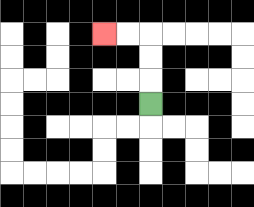{'start': '[6, 4]', 'end': '[4, 1]', 'path_directions': 'U,U,U,L,L', 'path_coordinates': '[[6, 4], [6, 3], [6, 2], [6, 1], [5, 1], [4, 1]]'}